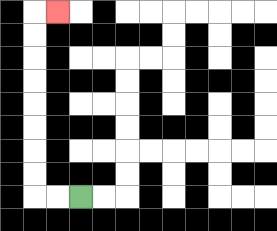{'start': '[3, 8]', 'end': '[2, 0]', 'path_directions': 'L,L,U,U,U,U,U,U,U,U,R', 'path_coordinates': '[[3, 8], [2, 8], [1, 8], [1, 7], [1, 6], [1, 5], [1, 4], [1, 3], [1, 2], [1, 1], [1, 0], [2, 0]]'}